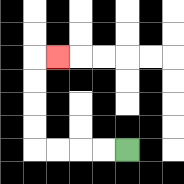{'start': '[5, 6]', 'end': '[2, 2]', 'path_directions': 'L,L,L,L,U,U,U,U,R', 'path_coordinates': '[[5, 6], [4, 6], [3, 6], [2, 6], [1, 6], [1, 5], [1, 4], [1, 3], [1, 2], [2, 2]]'}